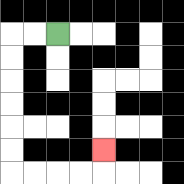{'start': '[2, 1]', 'end': '[4, 6]', 'path_directions': 'L,L,D,D,D,D,D,D,R,R,R,R,U', 'path_coordinates': '[[2, 1], [1, 1], [0, 1], [0, 2], [0, 3], [0, 4], [0, 5], [0, 6], [0, 7], [1, 7], [2, 7], [3, 7], [4, 7], [4, 6]]'}